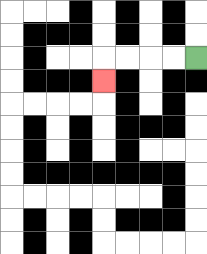{'start': '[8, 2]', 'end': '[4, 3]', 'path_directions': 'L,L,L,L,D', 'path_coordinates': '[[8, 2], [7, 2], [6, 2], [5, 2], [4, 2], [4, 3]]'}